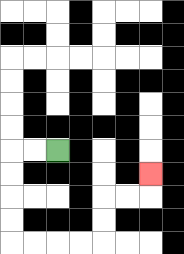{'start': '[2, 6]', 'end': '[6, 7]', 'path_directions': 'L,L,D,D,D,D,R,R,R,R,U,U,R,R,U', 'path_coordinates': '[[2, 6], [1, 6], [0, 6], [0, 7], [0, 8], [0, 9], [0, 10], [1, 10], [2, 10], [3, 10], [4, 10], [4, 9], [4, 8], [5, 8], [6, 8], [6, 7]]'}